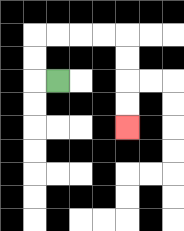{'start': '[2, 3]', 'end': '[5, 5]', 'path_directions': 'L,U,U,R,R,R,R,D,D,D,D', 'path_coordinates': '[[2, 3], [1, 3], [1, 2], [1, 1], [2, 1], [3, 1], [4, 1], [5, 1], [5, 2], [5, 3], [5, 4], [5, 5]]'}